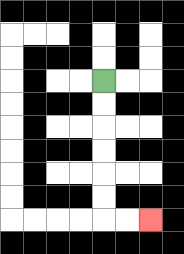{'start': '[4, 3]', 'end': '[6, 9]', 'path_directions': 'D,D,D,D,D,D,R,R', 'path_coordinates': '[[4, 3], [4, 4], [4, 5], [4, 6], [4, 7], [4, 8], [4, 9], [5, 9], [6, 9]]'}